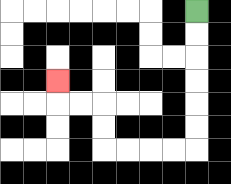{'start': '[8, 0]', 'end': '[2, 3]', 'path_directions': 'D,D,D,D,D,D,L,L,L,L,U,U,L,L,U', 'path_coordinates': '[[8, 0], [8, 1], [8, 2], [8, 3], [8, 4], [8, 5], [8, 6], [7, 6], [6, 6], [5, 6], [4, 6], [4, 5], [4, 4], [3, 4], [2, 4], [2, 3]]'}